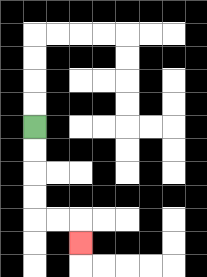{'start': '[1, 5]', 'end': '[3, 10]', 'path_directions': 'D,D,D,D,R,R,D', 'path_coordinates': '[[1, 5], [1, 6], [1, 7], [1, 8], [1, 9], [2, 9], [3, 9], [3, 10]]'}